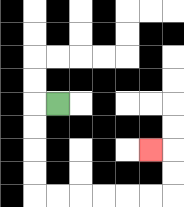{'start': '[2, 4]', 'end': '[6, 6]', 'path_directions': 'L,D,D,D,D,R,R,R,R,R,R,U,U,L', 'path_coordinates': '[[2, 4], [1, 4], [1, 5], [1, 6], [1, 7], [1, 8], [2, 8], [3, 8], [4, 8], [5, 8], [6, 8], [7, 8], [7, 7], [7, 6], [6, 6]]'}